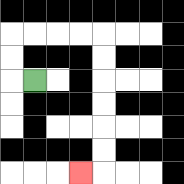{'start': '[1, 3]', 'end': '[3, 7]', 'path_directions': 'L,U,U,R,R,R,R,D,D,D,D,D,D,L', 'path_coordinates': '[[1, 3], [0, 3], [0, 2], [0, 1], [1, 1], [2, 1], [3, 1], [4, 1], [4, 2], [4, 3], [4, 4], [4, 5], [4, 6], [4, 7], [3, 7]]'}